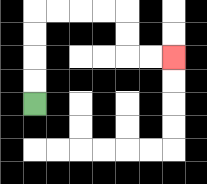{'start': '[1, 4]', 'end': '[7, 2]', 'path_directions': 'U,U,U,U,R,R,R,R,D,D,R,R', 'path_coordinates': '[[1, 4], [1, 3], [1, 2], [1, 1], [1, 0], [2, 0], [3, 0], [4, 0], [5, 0], [5, 1], [5, 2], [6, 2], [7, 2]]'}